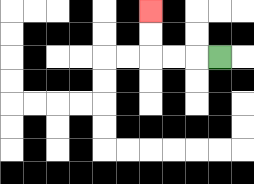{'start': '[9, 2]', 'end': '[6, 0]', 'path_directions': 'L,L,L,U,U', 'path_coordinates': '[[9, 2], [8, 2], [7, 2], [6, 2], [6, 1], [6, 0]]'}